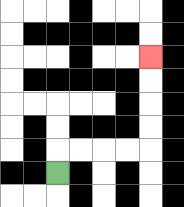{'start': '[2, 7]', 'end': '[6, 2]', 'path_directions': 'U,R,R,R,R,U,U,U,U', 'path_coordinates': '[[2, 7], [2, 6], [3, 6], [4, 6], [5, 6], [6, 6], [6, 5], [6, 4], [6, 3], [6, 2]]'}